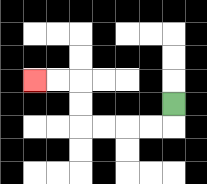{'start': '[7, 4]', 'end': '[1, 3]', 'path_directions': 'D,L,L,L,L,U,U,L,L', 'path_coordinates': '[[7, 4], [7, 5], [6, 5], [5, 5], [4, 5], [3, 5], [3, 4], [3, 3], [2, 3], [1, 3]]'}